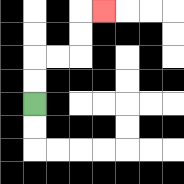{'start': '[1, 4]', 'end': '[4, 0]', 'path_directions': 'U,U,R,R,U,U,R', 'path_coordinates': '[[1, 4], [1, 3], [1, 2], [2, 2], [3, 2], [3, 1], [3, 0], [4, 0]]'}